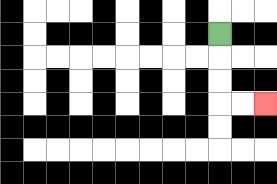{'start': '[9, 1]', 'end': '[11, 4]', 'path_directions': 'D,D,D,R,R', 'path_coordinates': '[[9, 1], [9, 2], [9, 3], [9, 4], [10, 4], [11, 4]]'}